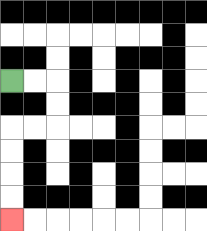{'start': '[0, 3]', 'end': '[0, 9]', 'path_directions': 'R,R,D,D,L,L,D,D,D,D', 'path_coordinates': '[[0, 3], [1, 3], [2, 3], [2, 4], [2, 5], [1, 5], [0, 5], [0, 6], [0, 7], [0, 8], [0, 9]]'}